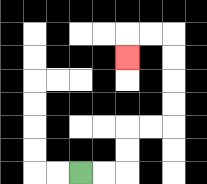{'start': '[3, 7]', 'end': '[5, 2]', 'path_directions': 'R,R,U,U,R,R,U,U,U,U,L,L,D', 'path_coordinates': '[[3, 7], [4, 7], [5, 7], [5, 6], [5, 5], [6, 5], [7, 5], [7, 4], [7, 3], [7, 2], [7, 1], [6, 1], [5, 1], [5, 2]]'}